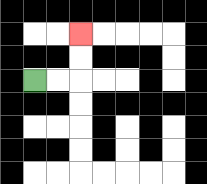{'start': '[1, 3]', 'end': '[3, 1]', 'path_directions': 'R,R,U,U', 'path_coordinates': '[[1, 3], [2, 3], [3, 3], [3, 2], [3, 1]]'}